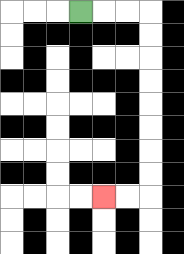{'start': '[3, 0]', 'end': '[4, 8]', 'path_directions': 'R,R,R,D,D,D,D,D,D,D,D,L,L', 'path_coordinates': '[[3, 0], [4, 0], [5, 0], [6, 0], [6, 1], [6, 2], [6, 3], [6, 4], [6, 5], [6, 6], [6, 7], [6, 8], [5, 8], [4, 8]]'}